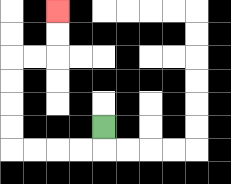{'start': '[4, 5]', 'end': '[2, 0]', 'path_directions': 'D,L,L,L,L,U,U,U,U,R,R,U,U', 'path_coordinates': '[[4, 5], [4, 6], [3, 6], [2, 6], [1, 6], [0, 6], [0, 5], [0, 4], [0, 3], [0, 2], [1, 2], [2, 2], [2, 1], [2, 0]]'}